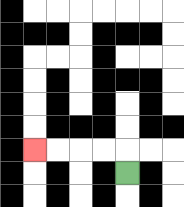{'start': '[5, 7]', 'end': '[1, 6]', 'path_directions': 'U,L,L,L,L', 'path_coordinates': '[[5, 7], [5, 6], [4, 6], [3, 6], [2, 6], [1, 6]]'}